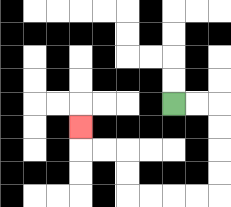{'start': '[7, 4]', 'end': '[3, 5]', 'path_directions': 'R,R,D,D,D,D,L,L,L,L,U,U,L,L,U', 'path_coordinates': '[[7, 4], [8, 4], [9, 4], [9, 5], [9, 6], [9, 7], [9, 8], [8, 8], [7, 8], [6, 8], [5, 8], [5, 7], [5, 6], [4, 6], [3, 6], [3, 5]]'}